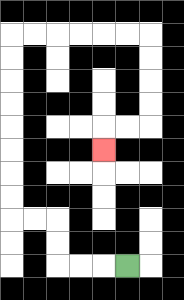{'start': '[5, 11]', 'end': '[4, 6]', 'path_directions': 'L,L,L,U,U,L,L,U,U,U,U,U,U,U,U,R,R,R,R,R,R,D,D,D,D,L,L,D', 'path_coordinates': '[[5, 11], [4, 11], [3, 11], [2, 11], [2, 10], [2, 9], [1, 9], [0, 9], [0, 8], [0, 7], [0, 6], [0, 5], [0, 4], [0, 3], [0, 2], [0, 1], [1, 1], [2, 1], [3, 1], [4, 1], [5, 1], [6, 1], [6, 2], [6, 3], [6, 4], [6, 5], [5, 5], [4, 5], [4, 6]]'}